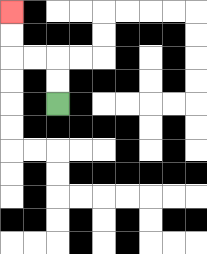{'start': '[2, 4]', 'end': '[0, 0]', 'path_directions': 'U,U,L,L,U,U', 'path_coordinates': '[[2, 4], [2, 3], [2, 2], [1, 2], [0, 2], [0, 1], [0, 0]]'}